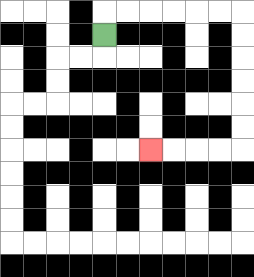{'start': '[4, 1]', 'end': '[6, 6]', 'path_directions': 'U,R,R,R,R,R,R,D,D,D,D,D,D,L,L,L,L', 'path_coordinates': '[[4, 1], [4, 0], [5, 0], [6, 0], [7, 0], [8, 0], [9, 0], [10, 0], [10, 1], [10, 2], [10, 3], [10, 4], [10, 5], [10, 6], [9, 6], [8, 6], [7, 6], [6, 6]]'}